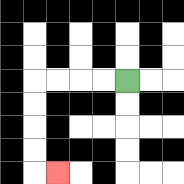{'start': '[5, 3]', 'end': '[2, 7]', 'path_directions': 'L,L,L,L,D,D,D,D,R', 'path_coordinates': '[[5, 3], [4, 3], [3, 3], [2, 3], [1, 3], [1, 4], [1, 5], [1, 6], [1, 7], [2, 7]]'}